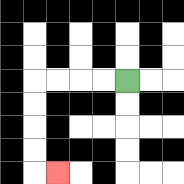{'start': '[5, 3]', 'end': '[2, 7]', 'path_directions': 'L,L,L,L,D,D,D,D,R', 'path_coordinates': '[[5, 3], [4, 3], [3, 3], [2, 3], [1, 3], [1, 4], [1, 5], [1, 6], [1, 7], [2, 7]]'}